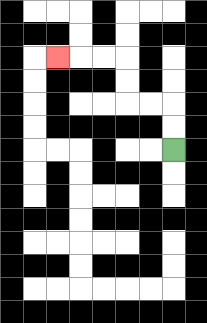{'start': '[7, 6]', 'end': '[2, 2]', 'path_directions': 'U,U,L,L,U,U,L,L,L', 'path_coordinates': '[[7, 6], [7, 5], [7, 4], [6, 4], [5, 4], [5, 3], [5, 2], [4, 2], [3, 2], [2, 2]]'}